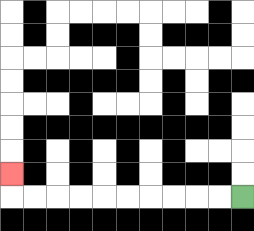{'start': '[10, 8]', 'end': '[0, 7]', 'path_directions': 'L,L,L,L,L,L,L,L,L,L,U', 'path_coordinates': '[[10, 8], [9, 8], [8, 8], [7, 8], [6, 8], [5, 8], [4, 8], [3, 8], [2, 8], [1, 8], [0, 8], [0, 7]]'}